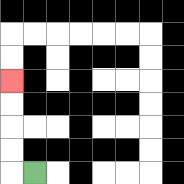{'start': '[1, 7]', 'end': '[0, 3]', 'path_directions': 'L,U,U,U,U', 'path_coordinates': '[[1, 7], [0, 7], [0, 6], [0, 5], [0, 4], [0, 3]]'}